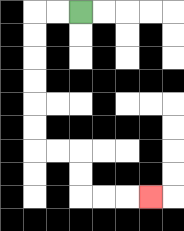{'start': '[3, 0]', 'end': '[6, 8]', 'path_directions': 'L,L,D,D,D,D,D,D,R,R,D,D,R,R,R', 'path_coordinates': '[[3, 0], [2, 0], [1, 0], [1, 1], [1, 2], [1, 3], [1, 4], [1, 5], [1, 6], [2, 6], [3, 6], [3, 7], [3, 8], [4, 8], [5, 8], [6, 8]]'}